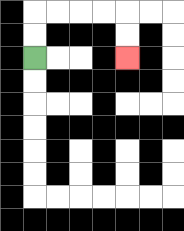{'start': '[1, 2]', 'end': '[5, 2]', 'path_directions': 'U,U,R,R,R,R,D,D', 'path_coordinates': '[[1, 2], [1, 1], [1, 0], [2, 0], [3, 0], [4, 0], [5, 0], [5, 1], [5, 2]]'}